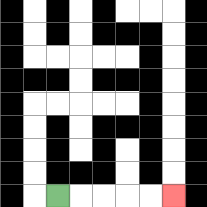{'start': '[2, 8]', 'end': '[7, 8]', 'path_directions': 'R,R,R,R,R', 'path_coordinates': '[[2, 8], [3, 8], [4, 8], [5, 8], [6, 8], [7, 8]]'}